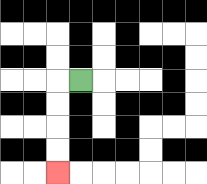{'start': '[3, 3]', 'end': '[2, 7]', 'path_directions': 'L,D,D,D,D', 'path_coordinates': '[[3, 3], [2, 3], [2, 4], [2, 5], [2, 6], [2, 7]]'}